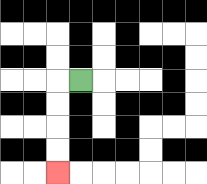{'start': '[3, 3]', 'end': '[2, 7]', 'path_directions': 'L,D,D,D,D', 'path_coordinates': '[[3, 3], [2, 3], [2, 4], [2, 5], [2, 6], [2, 7]]'}